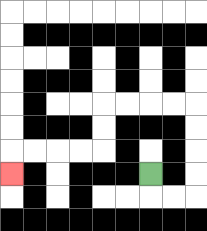{'start': '[6, 7]', 'end': '[0, 7]', 'path_directions': 'D,R,R,U,U,U,U,L,L,L,L,D,D,L,L,L,L,D', 'path_coordinates': '[[6, 7], [6, 8], [7, 8], [8, 8], [8, 7], [8, 6], [8, 5], [8, 4], [7, 4], [6, 4], [5, 4], [4, 4], [4, 5], [4, 6], [3, 6], [2, 6], [1, 6], [0, 6], [0, 7]]'}